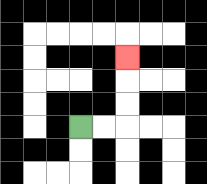{'start': '[3, 5]', 'end': '[5, 2]', 'path_directions': 'R,R,U,U,U', 'path_coordinates': '[[3, 5], [4, 5], [5, 5], [5, 4], [5, 3], [5, 2]]'}